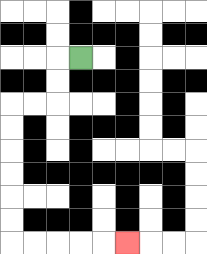{'start': '[3, 2]', 'end': '[5, 10]', 'path_directions': 'L,D,D,L,L,D,D,D,D,D,D,R,R,R,R,R', 'path_coordinates': '[[3, 2], [2, 2], [2, 3], [2, 4], [1, 4], [0, 4], [0, 5], [0, 6], [0, 7], [0, 8], [0, 9], [0, 10], [1, 10], [2, 10], [3, 10], [4, 10], [5, 10]]'}